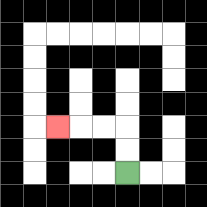{'start': '[5, 7]', 'end': '[2, 5]', 'path_directions': 'U,U,L,L,L', 'path_coordinates': '[[5, 7], [5, 6], [5, 5], [4, 5], [3, 5], [2, 5]]'}